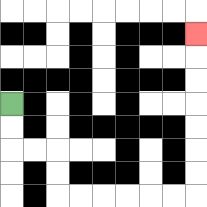{'start': '[0, 4]', 'end': '[8, 1]', 'path_directions': 'D,D,R,R,D,D,R,R,R,R,R,R,U,U,U,U,U,U,U', 'path_coordinates': '[[0, 4], [0, 5], [0, 6], [1, 6], [2, 6], [2, 7], [2, 8], [3, 8], [4, 8], [5, 8], [6, 8], [7, 8], [8, 8], [8, 7], [8, 6], [8, 5], [8, 4], [8, 3], [8, 2], [8, 1]]'}